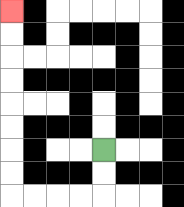{'start': '[4, 6]', 'end': '[0, 0]', 'path_directions': 'D,D,L,L,L,L,U,U,U,U,U,U,U,U', 'path_coordinates': '[[4, 6], [4, 7], [4, 8], [3, 8], [2, 8], [1, 8], [0, 8], [0, 7], [0, 6], [0, 5], [0, 4], [0, 3], [0, 2], [0, 1], [0, 0]]'}